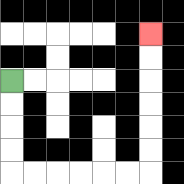{'start': '[0, 3]', 'end': '[6, 1]', 'path_directions': 'D,D,D,D,R,R,R,R,R,R,U,U,U,U,U,U', 'path_coordinates': '[[0, 3], [0, 4], [0, 5], [0, 6], [0, 7], [1, 7], [2, 7], [3, 7], [4, 7], [5, 7], [6, 7], [6, 6], [6, 5], [6, 4], [6, 3], [6, 2], [6, 1]]'}